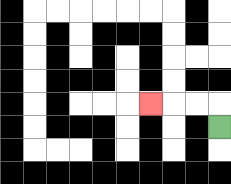{'start': '[9, 5]', 'end': '[6, 4]', 'path_directions': 'U,L,L,L', 'path_coordinates': '[[9, 5], [9, 4], [8, 4], [7, 4], [6, 4]]'}